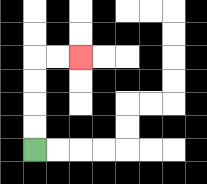{'start': '[1, 6]', 'end': '[3, 2]', 'path_directions': 'U,U,U,U,R,R', 'path_coordinates': '[[1, 6], [1, 5], [1, 4], [1, 3], [1, 2], [2, 2], [3, 2]]'}